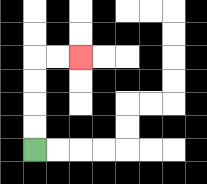{'start': '[1, 6]', 'end': '[3, 2]', 'path_directions': 'U,U,U,U,R,R', 'path_coordinates': '[[1, 6], [1, 5], [1, 4], [1, 3], [1, 2], [2, 2], [3, 2]]'}